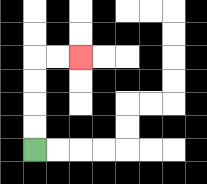{'start': '[1, 6]', 'end': '[3, 2]', 'path_directions': 'U,U,U,U,R,R', 'path_coordinates': '[[1, 6], [1, 5], [1, 4], [1, 3], [1, 2], [2, 2], [3, 2]]'}